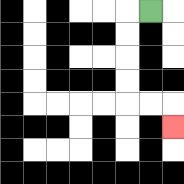{'start': '[6, 0]', 'end': '[7, 5]', 'path_directions': 'L,D,D,D,D,R,R,D', 'path_coordinates': '[[6, 0], [5, 0], [5, 1], [5, 2], [5, 3], [5, 4], [6, 4], [7, 4], [7, 5]]'}